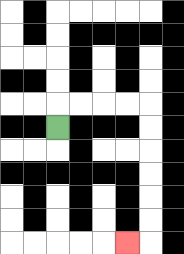{'start': '[2, 5]', 'end': '[5, 10]', 'path_directions': 'U,R,R,R,R,D,D,D,D,D,D,L', 'path_coordinates': '[[2, 5], [2, 4], [3, 4], [4, 4], [5, 4], [6, 4], [6, 5], [6, 6], [6, 7], [6, 8], [6, 9], [6, 10], [5, 10]]'}